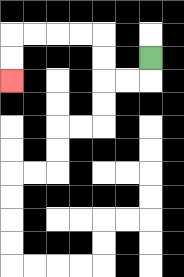{'start': '[6, 2]', 'end': '[0, 3]', 'path_directions': 'D,L,L,U,U,L,L,L,L,D,D', 'path_coordinates': '[[6, 2], [6, 3], [5, 3], [4, 3], [4, 2], [4, 1], [3, 1], [2, 1], [1, 1], [0, 1], [0, 2], [0, 3]]'}